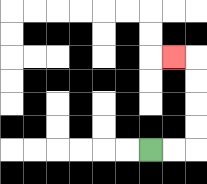{'start': '[6, 6]', 'end': '[7, 2]', 'path_directions': 'R,R,U,U,U,U,L', 'path_coordinates': '[[6, 6], [7, 6], [8, 6], [8, 5], [8, 4], [8, 3], [8, 2], [7, 2]]'}